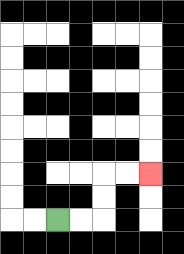{'start': '[2, 9]', 'end': '[6, 7]', 'path_directions': 'R,R,U,U,R,R', 'path_coordinates': '[[2, 9], [3, 9], [4, 9], [4, 8], [4, 7], [5, 7], [6, 7]]'}